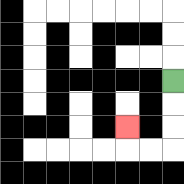{'start': '[7, 3]', 'end': '[5, 5]', 'path_directions': 'D,D,D,L,L,U', 'path_coordinates': '[[7, 3], [7, 4], [7, 5], [7, 6], [6, 6], [5, 6], [5, 5]]'}